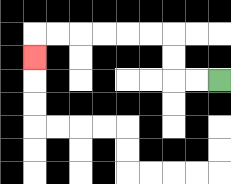{'start': '[9, 3]', 'end': '[1, 2]', 'path_directions': 'L,L,U,U,L,L,L,L,L,L,D', 'path_coordinates': '[[9, 3], [8, 3], [7, 3], [7, 2], [7, 1], [6, 1], [5, 1], [4, 1], [3, 1], [2, 1], [1, 1], [1, 2]]'}